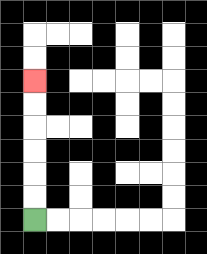{'start': '[1, 9]', 'end': '[1, 3]', 'path_directions': 'U,U,U,U,U,U', 'path_coordinates': '[[1, 9], [1, 8], [1, 7], [1, 6], [1, 5], [1, 4], [1, 3]]'}